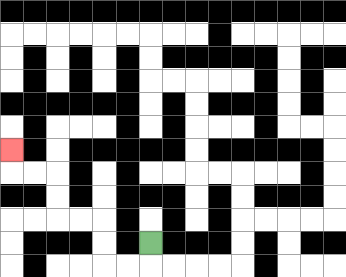{'start': '[6, 10]', 'end': '[0, 6]', 'path_directions': 'D,L,L,U,U,L,L,U,U,L,L,U', 'path_coordinates': '[[6, 10], [6, 11], [5, 11], [4, 11], [4, 10], [4, 9], [3, 9], [2, 9], [2, 8], [2, 7], [1, 7], [0, 7], [0, 6]]'}